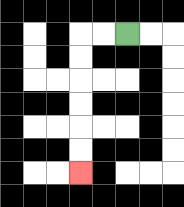{'start': '[5, 1]', 'end': '[3, 7]', 'path_directions': 'L,L,D,D,D,D,D,D', 'path_coordinates': '[[5, 1], [4, 1], [3, 1], [3, 2], [3, 3], [3, 4], [3, 5], [3, 6], [3, 7]]'}